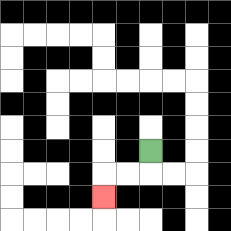{'start': '[6, 6]', 'end': '[4, 8]', 'path_directions': 'D,L,L,D', 'path_coordinates': '[[6, 6], [6, 7], [5, 7], [4, 7], [4, 8]]'}